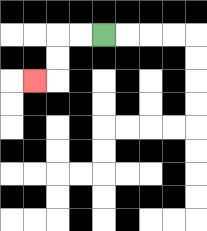{'start': '[4, 1]', 'end': '[1, 3]', 'path_directions': 'L,L,D,D,L', 'path_coordinates': '[[4, 1], [3, 1], [2, 1], [2, 2], [2, 3], [1, 3]]'}